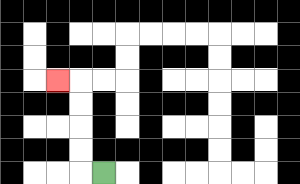{'start': '[4, 7]', 'end': '[2, 3]', 'path_directions': 'L,U,U,U,U,L', 'path_coordinates': '[[4, 7], [3, 7], [3, 6], [3, 5], [3, 4], [3, 3], [2, 3]]'}